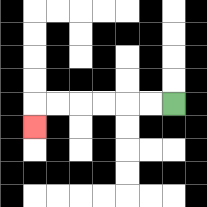{'start': '[7, 4]', 'end': '[1, 5]', 'path_directions': 'L,L,L,L,L,L,D', 'path_coordinates': '[[7, 4], [6, 4], [5, 4], [4, 4], [3, 4], [2, 4], [1, 4], [1, 5]]'}